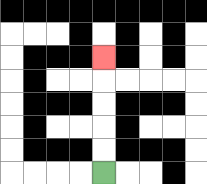{'start': '[4, 7]', 'end': '[4, 2]', 'path_directions': 'U,U,U,U,U', 'path_coordinates': '[[4, 7], [4, 6], [4, 5], [4, 4], [4, 3], [4, 2]]'}